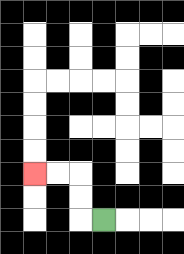{'start': '[4, 9]', 'end': '[1, 7]', 'path_directions': 'L,U,U,L,L', 'path_coordinates': '[[4, 9], [3, 9], [3, 8], [3, 7], [2, 7], [1, 7]]'}